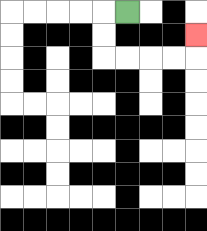{'start': '[5, 0]', 'end': '[8, 1]', 'path_directions': 'L,D,D,R,R,R,R,U', 'path_coordinates': '[[5, 0], [4, 0], [4, 1], [4, 2], [5, 2], [6, 2], [7, 2], [8, 2], [8, 1]]'}